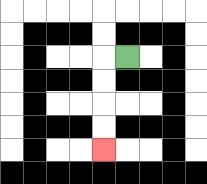{'start': '[5, 2]', 'end': '[4, 6]', 'path_directions': 'L,D,D,D,D', 'path_coordinates': '[[5, 2], [4, 2], [4, 3], [4, 4], [4, 5], [4, 6]]'}